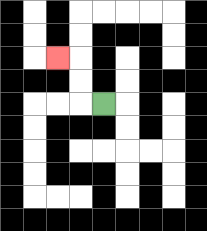{'start': '[4, 4]', 'end': '[2, 2]', 'path_directions': 'L,U,U,L', 'path_coordinates': '[[4, 4], [3, 4], [3, 3], [3, 2], [2, 2]]'}